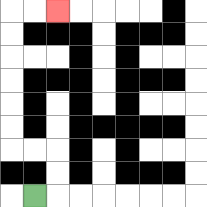{'start': '[1, 8]', 'end': '[2, 0]', 'path_directions': 'R,U,U,L,L,U,U,U,U,U,U,R,R', 'path_coordinates': '[[1, 8], [2, 8], [2, 7], [2, 6], [1, 6], [0, 6], [0, 5], [0, 4], [0, 3], [0, 2], [0, 1], [0, 0], [1, 0], [2, 0]]'}